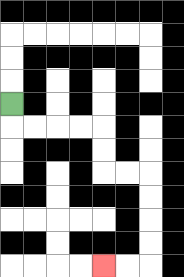{'start': '[0, 4]', 'end': '[4, 11]', 'path_directions': 'D,R,R,R,R,D,D,R,R,D,D,D,D,L,L', 'path_coordinates': '[[0, 4], [0, 5], [1, 5], [2, 5], [3, 5], [4, 5], [4, 6], [4, 7], [5, 7], [6, 7], [6, 8], [6, 9], [6, 10], [6, 11], [5, 11], [4, 11]]'}